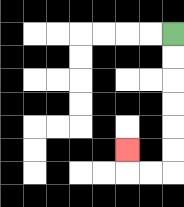{'start': '[7, 1]', 'end': '[5, 6]', 'path_directions': 'D,D,D,D,D,D,L,L,U', 'path_coordinates': '[[7, 1], [7, 2], [7, 3], [7, 4], [7, 5], [7, 6], [7, 7], [6, 7], [5, 7], [5, 6]]'}